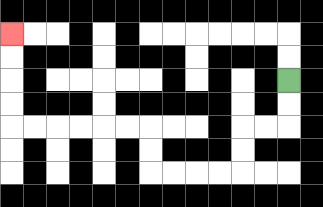{'start': '[12, 3]', 'end': '[0, 1]', 'path_directions': 'D,D,L,L,D,D,L,L,L,L,U,U,L,L,L,L,L,L,U,U,U,U', 'path_coordinates': '[[12, 3], [12, 4], [12, 5], [11, 5], [10, 5], [10, 6], [10, 7], [9, 7], [8, 7], [7, 7], [6, 7], [6, 6], [6, 5], [5, 5], [4, 5], [3, 5], [2, 5], [1, 5], [0, 5], [0, 4], [0, 3], [0, 2], [0, 1]]'}